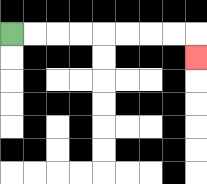{'start': '[0, 1]', 'end': '[8, 2]', 'path_directions': 'R,R,R,R,R,R,R,R,D', 'path_coordinates': '[[0, 1], [1, 1], [2, 1], [3, 1], [4, 1], [5, 1], [6, 1], [7, 1], [8, 1], [8, 2]]'}